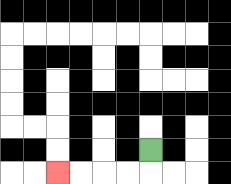{'start': '[6, 6]', 'end': '[2, 7]', 'path_directions': 'D,L,L,L,L', 'path_coordinates': '[[6, 6], [6, 7], [5, 7], [4, 7], [3, 7], [2, 7]]'}